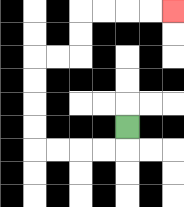{'start': '[5, 5]', 'end': '[7, 0]', 'path_directions': 'D,L,L,L,L,U,U,U,U,R,R,U,U,R,R,R,R', 'path_coordinates': '[[5, 5], [5, 6], [4, 6], [3, 6], [2, 6], [1, 6], [1, 5], [1, 4], [1, 3], [1, 2], [2, 2], [3, 2], [3, 1], [3, 0], [4, 0], [5, 0], [6, 0], [7, 0]]'}